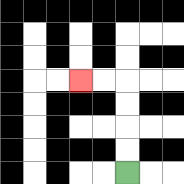{'start': '[5, 7]', 'end': '[3, 3]', 'path_directions': 'U,U,U,U,L,L', 'path_coordinates': '[[5, 7], [5, 6], [5, 5], [5, 4], [5, 3], [4, 3], [3, 3]]'}